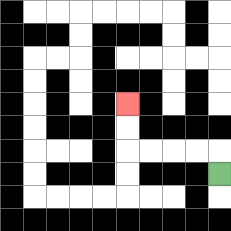{'start': '[9, 7]', 'end': '[5, 4]', 'path_directions': 'U,L,L,L,L,U,U', 'path_coordinates': '[[9, 7], [9, 6], [8, 6], [7, 6], [6, 6], [5, 6], [5, 5], [5, 4]]'}